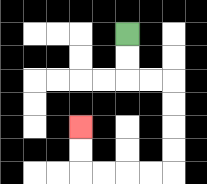{'start': '[5, 1]', 'end': '[3, 5]', 'path_directions': 'D,D,R,R,D,D,D,D,L,L,L,L,U,U', 'path_coordinates': '[[5, 1], [5, 2], [5, 3], [6, 3], [7, 3], [7, 4], [7, 5], [7, 6], [7, 7], [6, 7], [5, 7], [4, 7], [3, 7], [3, 6], [3, 5]]'}